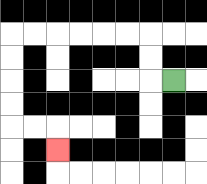{'start': '[7, 3]', 'end': '[2, 6]', 'path_directions': 'L,U,U,L,L,L,L,L,L,D,D,D,D,R,R,D', 'path_coordinates': '[[7, 3], [6, 3], [6, 2], [6, 1], [5, 1], [4, 1], [3, 1], [2, 1], [1, 1], [0, 1], [0, 2], [0, 3], [0, 4], [0, 5], [1, 5], [2, 5], [2, 6]]'}